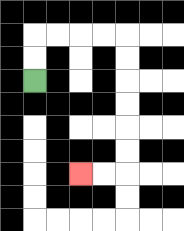{'start': '[1, 3]', 'end': '[3, 7]', 'path_directions': 'U,U,R,R,R,R,D,D,D,D,D,D,L,L', 'path_coordinates': '[[1, 3], [1, 2], [1, 1], [2, 1], [3, 1], [4, 1], [5, 1], [5, 2], [5, 3], [5, 4], [5, 5], [5, 6], [5, 7], [4, 7], [3, 7]]'}